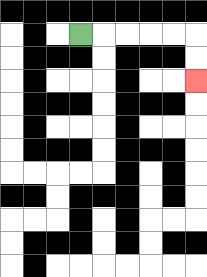{'start': '[3, 1]', 'end': '[8, 3]', 'path_directions': 'R,R,R,R,R,D,D', 'path_coordinates': '[[3, 1], [4, 1], [5, 1], [6, 1], [7, 1], [8, 1], [8, 2], [8, 3]]'}